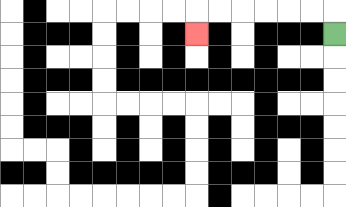{'start': '[14, 1]', 'end': '[8, 1]', 'path_directions': 'U,L,L,L,L,L,L,D', 'path_coordinates': '[[14, 1], [14, 0], [13, 0], [12, 0], [11, 0], [10, 0], [9, 0], [8, 0], [8, 1]]'}